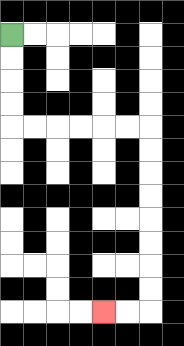{'start': '[0, 1]', 'end': '[4, 13]', 'path_directions': 'D,D,D,D,R,R,R,R,R,R,D,D,D,D,D,D,D,D,L,L', 'path_coordinates': '[[0, 1], [0, 2], [0, 3], [0, 4], [0, 5], [1, 5], [2, 5], [3, 5], [4, 5], [5, 5], [6, 5], [6, 6], [6, 7], [6, 8], [6, 9], [6, 10], [6, 11], [6, 12], [6, 13], [5, 13], [4, 13]]'}